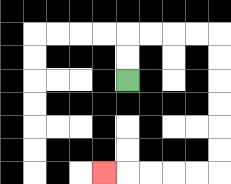{'start': '[5, 3]', 'end': '[4, 7]', 'path_directions': 'U,U,R,R,R,R,D,D,D,D,D,D,L,L,L,L,L', 'path_coordinates': '[[5, 3], [5, 2], [5, 1], [6, 1], [7, 1], [8, 1], [9, 1], [9, 2], [9, 3], [9, 4], [9, 5], [9, 6], [9, 7], [8, 7], [7, 7], [6, 7], [5, 7], [4, 7]]'}